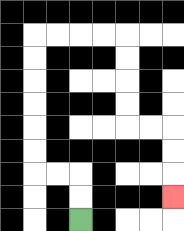{'start': '[3, 9]', 'end': '[7, 8]', 'path_directions': 'U,U,L,L,U,U,U,U,U,U,R,R,R,R,D,D,D,D,R,R,D,D,D', 'path_coordinates': '[[3, 9], [3, 8], [3, 7], [2, 7], [1, 7], [1, 6], [1, 5], [1, 4], [1, 3], [1, 2], [1, 1], [2, 1], [3, 1], [4, 1], [5, 1], [5, 2], [5, 3], [5, 4], [5, 5], [6, 5], [7, 5], [7, 6], [7, 7], [7, 8]]'}